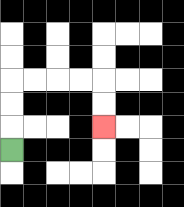{'start': '[0, 6]', 'end': '[4, 5]', 'path_directions': 'U,U,U,R,R,R,R,D,D', 'path_coordinates': '[[0, 6], [0, 5], [0, 4], [0, 3], [1, 3], [2, 3], [3, 3], [4, 3], [4, 4], [4, 5]]'}